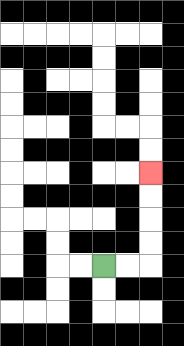{'start': '[4, 11]', 'end': '[6, 7]', 'path_directions': 'R,R,U,U,U,U', 'path_coordinates': '[[4, 11], [5, 11], [6, 11], [6, 10], [6, 9], [6, 8], [6, 7]]'}